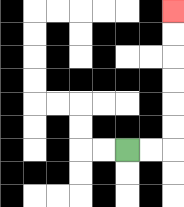{'start': '[5, 6]', 'end': '[7, 0]', 'path_directions': 'R,R,U,U,U,U,U,U', 'path_coordinates': '[[5, 6], [6, 6], [7, 6], [7, 5], [7, 4], [7, 3], [7, 2], [7, 1], [7, 0]]'}